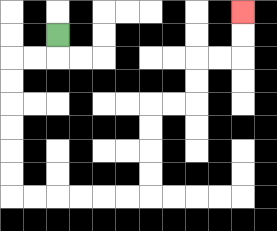{'start': '[2, 1]', 'end': '[10, 0]', 'path_directions': 'D,L,L,D,D,D,D,D,D,R,R,R,R,R,R,U,U,U,U,R,R,U,U,R,R,U,U', 'path_coordinates': '[[2, 1], [2, 2], [1, 2], [0, 2], [0, 3], [0, 4], [0, 5], [0, 6], [0, 7], [0, 8], [1, 8], [2, 8], [3, 8], [4, 8], [5, 8], [6, 8], [6, 7], [6, 6], [6, 5], [6, 4], [7, 4], [8, 4], [8, 3], [8, 2], [9, 2], [10, 2], [10, 1], [10, 0]]'}